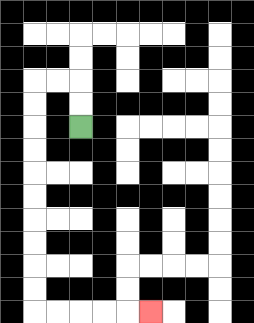{'start': '[3, 5]', 'end': '[6, 13]', 'path_directions': 'U,U,L,L,D,D,D,D,D,D,D,D,D,D,R,R,R,R,R', 'path_coordinates': '[[3, 5], [3, 4], [3, 3], [2, 3], [1, 3], [1, 4], [1, 5], [1, 6], [1, 7], [1, 8], [1, 9], [1, 10], [1, 11], [1, 12], [1, 13], [2, 13], [3, 13], [4, 13], [5, 13], [6, 13]]'}